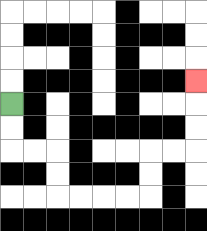{'start': '[0, 4]', 'end': '[8, 3]', 'path_directions': 'D,D,R,R,D,D,R,R,R,R,U,U,R,R,U,U,U', 'path_coordinates': '[[0, 4], [0, 5], [0, 6], [1, 6], [2, 6], [2, 7], [2, 8], [3, 8], [4, 8], [5, 8], [6, 8], [6, 7], [6, 6], [7, 6], [8, 6], [8, 5], [8, 4], [8, 3]]'}